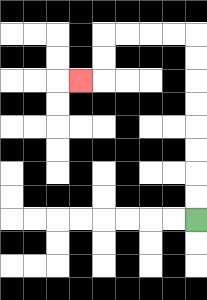{'start': '[8, 9]', 'end': '[3, 3]', 'path_directions': 'U,U,U,U,U,U,U,U,L,L,L,L,D,D,L', 'path_coordinates': '[[8, 9], [8, 8], [8, 7], [8, 6], [8, 5], [8, 4], [8, 3], [8, 2], [8, 1], [7, 1], [6, 1], [5, 1], [4, 1], [4, 2], [4, 3], [3, 3]]'}